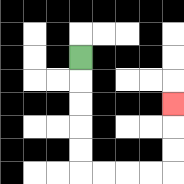{'start': '[3, 2]', 'end': '[7, 4]', 'path_directions': 'D,D,D,D,D,R,R,R,R,U,U,U', 'path_coordinates': '[[3, 2], [3, 3], [3, 4], [3, 5], [3, 6], [3, 7], [4, 7], [5, 7], [6, 7], [7, 7], [7, 6], [7, 5], [7, 4]]'}